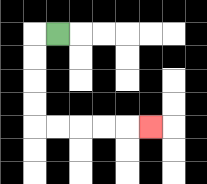{'start': '[2, 1]', 'end': '[6, 5]', 'path_directions': 'L,D,D,D,D,R,R,R,R,R', 'path_coordinates': '[[2, 1], [1, 1], [1, 2], [1, 3], [1, 4], [1, 5], [2, 5], [3, 5], [4, 5], [5, 5], [6, 5]]'}